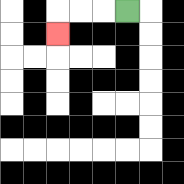{'start': '[5, 0]', 'end': '[2, 1]', 'path_directions': 'L,L,L,D', 'path_coordinates': '[[5, 0], [4, 0], [3, 0], [2, 0], [2, 1]]'}